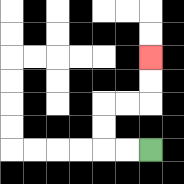{'start': '[6, 6]', 'end': '[6, 2]', 'path_directions': 'L,L,U,U,R,R,U,U', 'path_coordinates': '[[6, 6], [5, 6], [4, 6], [4, 5], [4, 4], [5, 4], [6, 4], [6, 3], [6, 2]]'}